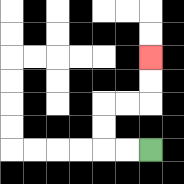{'start': '[6, 6]', 'end': '[6, 2]', 'path_directions': 'L,L,U,U,R,R,U,U', 'path_coordinates': '[[6, 6], [5, 6], [4, 6], [4, 5], [4, 4], [5, 4], [6, 4], [6, 3], [6, 2]]'}